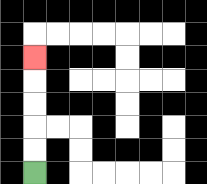{'start': '[1, 7]', 'end': '[1, 2]', 'path_directions': 'U,U,U,U,U', 'path_coordinates': '[[1, 7], [1, 6], [1, 5], [1, 4], [1, 3], [1, 2]]'}